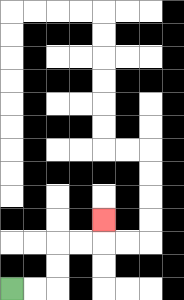{'start': '[0, 12]', 'end': '[4, 9]', 'path_directions': 'R,R,U,U,R,R,U', 'path_coordinates': '[[0, 12], [1, 12], [2, 12], [2, 11], [2, 10], [3, 10], [4, 10], [4, 9]]'}